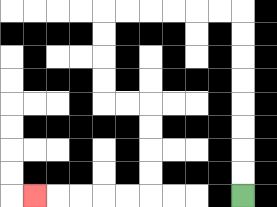{'start': '[10, 8]', 'end': '[1, 8]', 'path_directions': 'U,U,U,U,U,U,U,U,L,L,L,L,L,L,D,D,D,D,R,R,D,D,D,D,L,L,L,L,L', 'path_coordinates': '[[10, 8], [10, 7], [10, 6], [10, 5], [10, 4], [10, 3], [10, 2], [10, 1], [10, 0], [9, 0], [8, 0], [7, 0], [6, 0], [5, 0], [4, 0], [4, 1], [4, 2], [4, 3], [4, 4], [5, 4], [6, 4], [6, 5], [6, 6], [6, 7], [6, 8], [5, 8], [4, 8], [3, 8], [2, 8], [1, 8]]'}